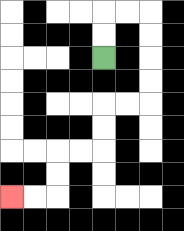{'start': '[4, 2]', 'end': '[0, 8]', 'path_directions': 'U,U,R,R,D,D,D,D,L,L,D,D,L,L,D,D,L,L', 'path_coordinates': '[[4, 2], [4, 1], [4, 0], [5, 0], [6, 0], [6, 1], [6, 2], [6, 3], [6, 4], [5, 4], [4, 4], [4, 5], [4, 6], [3, 6], [2, 6], [2, 7], [2, 8], [1, 8], [0, 8]]'}